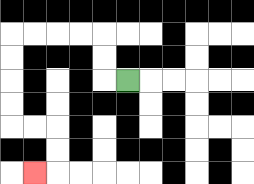{'start': '[5, 3]', 'end': '[1, 7]', 'path_directions': 'L,U,U,L,L,L,L,D,D,D,D,R,R,D,D,L', 'path_coordinates': '[[5, 3], [4, 3], [4, 2], [4, 1], [3, 1], [2, 1], [1, 1], [0, 1], [0, 2], [0, 3], [0, 4], [0, 5], [1, 5], [2, 5], [2, 6], [2, 7], [1, 7]]'}